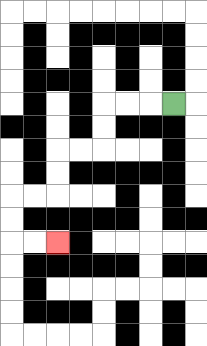{'start': '[7, 4]', 'end': '[2, 10]', 'path_directions': 'L,L,L,D,D,L,L,D,D,L,L,D,D,R,R', 'path_coordinates': '[[7, 4], [6, 4], [5, 4], [4, 4], [4, 5], [4, 6], [3, 6], [2, 6], [2, 7], [2, 8], [1, 8], [0, 8], [0, 9], [0, 10], [1, 10], [2, 10]]'}